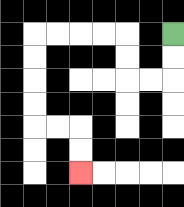{'start': '[7, 1]', 'end': '[3, 7]', 'path_directions': 'D,D,L,L,U,U,L,L,L,L,D,D,D,D,R,R,D,D', 'path_coordinates': '[[7, 1], [7, 2], [7, 3], [6, 3], [5, 3], [5, 2], [5, 1], [4, 1], [3, 1], [2, 1], [1, 1], [1, 2], [1, 3], [1, 4], [1, 5], [2, 5], [3, 5], [3, 6], [3, 7]]'}